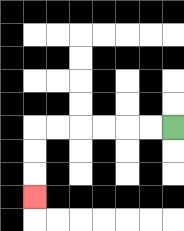{'start': '[7, 5]', 'end': '[1, 8]', 'path_directions': 'L,L,L,L,L,L,D,D,D', 'path_coordinates': '[[7, 5], [6, 5], [5, 5], [4, 5], [3, 5], [2, 5], [1, 5], [1, 6], [1, 7], [1, 8]]'}